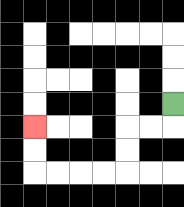{'start': '[7, 4]', 'end': '[1, 5]', 'path_directions': 'D,L,L,D,D,L,L,L,L,U,U', 'path_coordinates': '[[7, 4], [7, 5], [6, 5], [5, 5], [5, 6], [5, 7], [4, 7], [3, 7], [2, 7], [1, 7], [1, 6], [1, 5]]'}